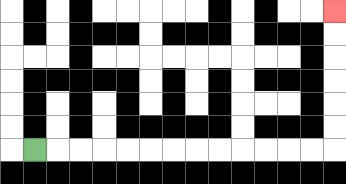{'start': '[1, 6]', 'end': '[14, 0]', 'path_directions': 'R,R,R,R,R,R,R,R,R,R,R,R,R,U,U,U,U,U,U', 'path_coordinates': '[[1, 6], [2, 6], [3, 6], [4, 6], [5, 6], [6, 6], [7, 6], [8, 6], [9, 6], [10, 6], [11, 6], [12, 6], [13, 6], [14, 6], [14, 5], [14, 4], [14, 3], [14, 2], [14, 1], [14, 0]]'}